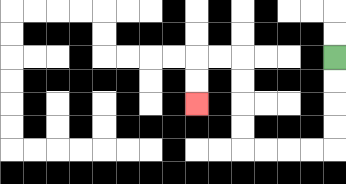{'start': '[14, 2]', 'end': '[8, 4]', 'path_directions': 'D,D,D,D,L,L,L,L,U,U,U,U,L,L,D,D', 'path_coordinates': '[[14, 2], [14, 3], [14, 4], [14, 5], [14, 6], [13, 6], [12, 6], [11, 6], [10, 6], [10, 5], [10, 4], [10, 3], [10, 2], [9, 2], [8, 2], [8, 3], [8, 4]]'}